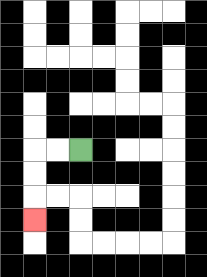{'start': '[3, 6]', 'end': '[1, 9]', 'path_directions': 'L,L,D,D,D', 'path_coordinates': '[[3, 6], [2, 6], [1, 6], [1, 7], [1, 8], [1, 9]]'}